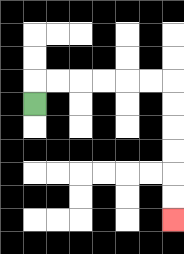{'start': '[1, 4]', 'end': '[7, 9]', 'path_directions': 'U,R,R,R,R,R,R,D,D,D,D,D,D', 'path_coordinates': '[[1, 4], [1, 3], [2, 3], [3, 3], [4, 3], [5, 3], [6, 3], [7, 3], [7, 4], [7, 5], [7, 6], [7, 7], [7, 8], [7, 9]]'}